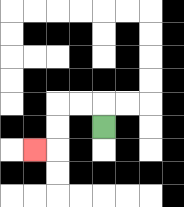{'start': '[4, 5]', 'end': '[1, 6]', 'path_directions': 'U,L,L,D,D,L', 'path_coordinates': '[[4, 5], [4, 4], [3, 4], [2, 4], [2, 5], [2, 6], [1, 6]]'}